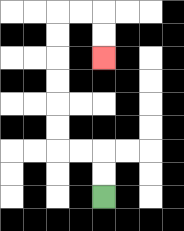{'start': '[4, 8]', 'end': '[4, 2]', 'path_directions': 'U,U,L,L,U,U,U,U,U,U,R,R,D,D', 'path_coordinates': '[[4, 8], [4, 7], [4, 6], [3, 6], [2, 6], [2, 5], [2, 4], [2, 3], [2, 2], [2, 1], [2, 0], [3, 0], [4, 0], [4, 1], [4, 2]]'}